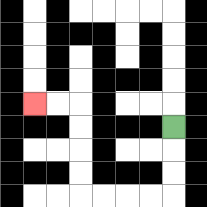{'start': '[7, 5]', 'end': '[1, 4]', 'path_directions': 'D,D,D,L,L,L,L,U,U,U,U,L,L', 'path_coordinates': '[[7, 5], [7, 6], [7, 7], [7, 8], [6, 8], [5, 8], [4, 8], [3, 8], [3, 7], [3, 6], [3, 5], [3, 4], [2, 4], [1, 4]]'}